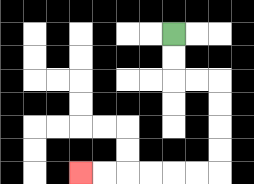{'start': '[7, 1]', 'end': '[3, 7]', 'path_directions': 'D,D,R,R,D,D,D,D,L,L,L,L,L,L', 'path_coordinates': '[[7, 1], [7, 2], [7, 3], [8, 3], [9, 3], [9, 4], [9, 5], [9, 6], [9, 7], [8, 7], [7, 7], [6, 7], [5, 7], [4, 7], [3, 7]]'}